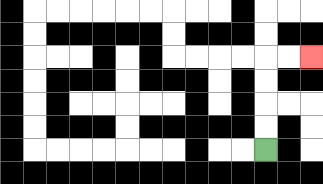{'start': '[11, 6]', 'end': '[13, 2]', 'path_directions': 'U,U,U,U,R,R', 'path_coordinates': '[[11, 6], [11, 5], [11, 4], [11, 3], [11, 2], [12, 2], [13, 2]]'}